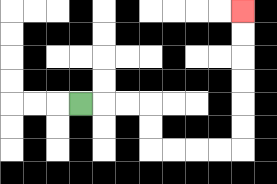{'start': '[3, 4]', 'end': '[10, 0]', 'path_directions': 'R,R,R,D,D,R,R,R,R,U,U,U,U,U,U', 'path_coordinates': '[[3, 4], [4, 4], [5, 4], [6, 4], [6, 5], [6, 6], [7, 6], [8, 6], [9, 6], [10, 6], [10, 5], [10, 4], [10, 3], [10, 2], [10, 1], [10, 0]]'}